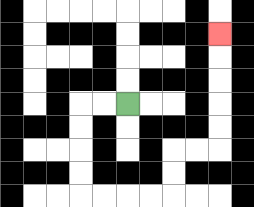{'start': '[5, 4]', 'end': '[9, 1]', 'path_directions': 'L,L,D,D,D,D,R,R,R,R,U,U,R,R,U,U,U,U,U', 'path_coordinates': '[[5, 4], [4, 4], [3, 4], [3, 5], [3, 6], [3, 7], [3, 8], [4, 8], [5, 8], [6, 8], [7, 8], [7, 7], [7, 6], [8, 6], [9, 6], [9, 5], [9, 4], [9, 3], [9, 2], [9, 1]]'}